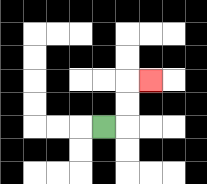{'start': '[4, 5]', 'end': '[6, 3]', 'path_directions': 'R,U,U,R', 'path_coordinates': '[[4, 5], [5, 5], [5, 4], [5, 3], [6, 3]]'}